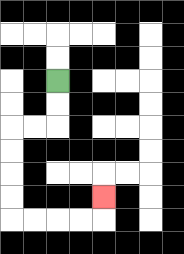{'start': '[2, 3]', 'end': '[4, 8]', 'path_directions': 'D,D,L,L,D,D,D,D,R,R,R,R,U', 'path_coordinates': '[[2, 3], [2, 4], [2, 5], [1, 5], [0, 5], [0, 6], [0, 7], [0, 8], [0, 9], [1, 9], [2, 9], [3, 9], [4, 9], [4, 8]]'}